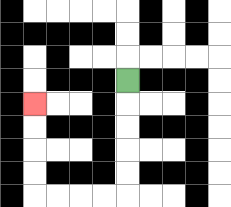{'start': '[5, 3]', 'end': '[1, 4]', 'path_directions': 'D,D,D,D,D,L,L,L,L,U,U,U,U', 'path_coordinates': '[[5, 3], [5, 4], [5, 5], [5, 6], [5, 7], [5, 8], [4, 8], [3, 8], [2, 8], [1, 8], [1, 7], [1, 6], [1, 5], [1, 4]]'}